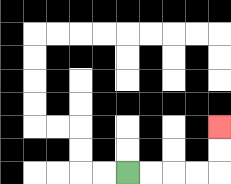{'start': '[5, 7]', 'end': '[9, 5]', 'path_directions': 'R,R,R,R,U,U', 'path_coordinates': '[[5, 7], [6, 7], [7, 7], [8, 7], [9, 7], [9, 6], [9, 5]]'}